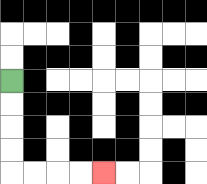{'start': '[0, 3]', 'end': '[4, 7]', 'path_directions': 'D,D,D,D,R,R,R,R', 'path_coordinates': '[[0, 3], [0, 4], [0, 5], [0, 6], [0, 7], [1, 7], [2, 7], [3, 7], [4, 7]]'}